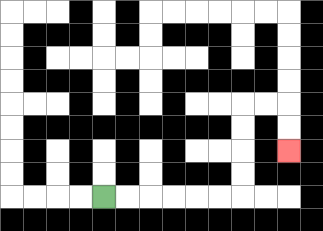{'start': '[4, 8]', 'end': '[12, 6]', 'path_directions': 'R,R,R,R,R,R,U,U,U,U,R,R,D,D', 'path_coordinates': '[[4, 8], [5, 8], [6, 8], [7, 8], [8, 8], [9, 8], [10, 8], [10, 7], [10, 6], [10, 5], [10, 4], [11, 4], [12, 4], [12, 5], [12, 6]]'}